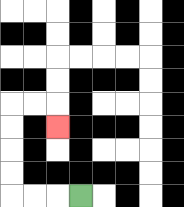{'start': '[3, 8]', 'end': '[2, 5]', 'path_directions': 'L,L,L,U,U,U,U,R,R,D', 'path_coordinates': '[[3, 8], [2, 8], [1, 8], [0, 8], [0, 7], [0, 6], [0, 5], [0, 4], [1, 4], [2, 4], [2, 5]]'}